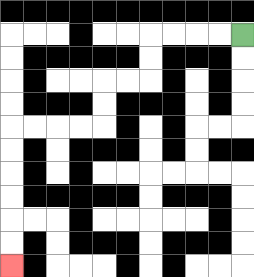{'start': '[10, 1]', 'end': '[0, 11]', 'path_directions': 'L,L,L,L,D,D,L,L,D,D,L,L,L,L,D,D,D,D,D,D', 'path_coordinates': '[[10, 1], [9, 1], [8, 1], [7, 1], [6, 1], [6, 2], [6, 3], [5, 3], [4, 3], [4, 4], [4, 5], [3, 5], [2, 5], [1, 5], [0, 5], [0, 6], [0, 7], [0, 8], [0, 9], [0, 10], [0, 11]]'}